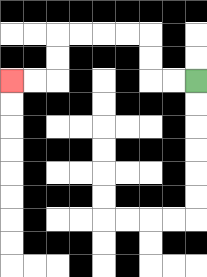{'start': '[8, 3]', 'end': '[0, 3]', 'path_directions': 'L,L,U,U,L,L,L,L,D,D,L,L', 'path_coordinates': '[[8, 3], [7, 3], [6, 3], [6, 2], [6, 1], [5, 1], [4, 1], [3, 1], [2, 1], [2, 2], [2, 3], [1, 3], [0, 3]]'}